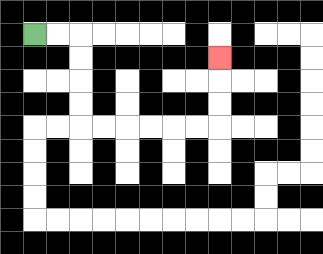{'start': '[1, 1]', 'end': '[9, 2]', 'path_directions': 'R,R,D,D,D,D,R,R,R,R,R,R,U,U,U', 'path_coordinates': '[[1, 1], [2, 1], [3, 1], [3, 2], [3, 3], [3, 4], [3, 5], [4, 5], [5, 5], [6, 5], [7, 5], [8, 5], [9, 5], [9, 4], [9, 3], [9, 2]]'}